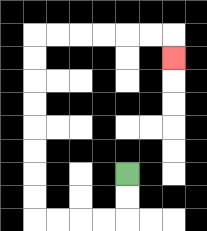{'start': '[5, 7]', 'end': '[7, 2]', 'path_directions': 'D,D,L,L,L,L,U,U,U,U,U,U,U,U,R,R,R,R,R,R,D', 'path_coordinates': '[[5, 7], [5, 8], [5, 9], [4, 9], [3, 9], [2, 9], [1, 9], [1, 8], [1, 7], [1, 6], [1, 5], [1, 4], [1, 3], [1, 2], [1, 1], [2, 1], [3, 1], [4, 1], [5, 1], [6, 1], [7, 1], [7, 2]]'}